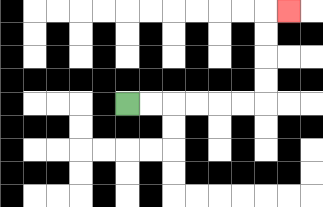{'start': '[5, 4]', 'end': '[12, 0]', 'path_directions': 'R,R,R,R,R,R,U,U,U,U,R', 'path_coordinates': '[[5, 4], [6, 4], [7, 4], [8, 4], [9, 4], [10, 4], [11, 4], [11, 3], [11, 2], [11, 1], [11, 0], [12, 0]]'}